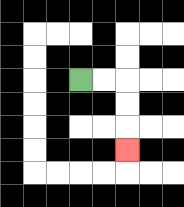{'start': '[3, 3]', 'end': '[5, 6]', 'path_directions': 'R,R,D,D,D', 'path_coordinates': '[[3, 3], [4, 3], [5, 3], [5, 4], [5, 5], [5, 6]]'}